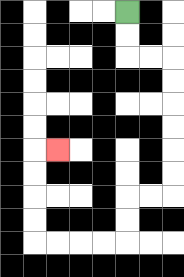{'start': '[5, 0]', 'end': '[2, 6]', 'path_directions': 'D,D,R,R,D,D,D,D,D,D,L,L,D,D,L,L,L,L,U,U,U,U,R', 'path_coordinates': '[[5, 0], [5, 1], [5, 2], [6, 2], [7, 2], [7, 3], [7, 4], [7, 5], [7, 6], [7, 7], [7, 8], [6, 8], [5, 8], [5, 9], [5, 10], [4, 10], [3, 10], [2, 10], [1, 10], [1, 9], [1, 8], [1, 7], [1, 6], [2, 6]]'}